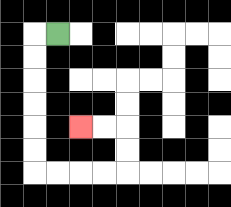{'start': '[2, 1]', 'end': '[3, 5]', 'path_directions': 'L,D,D,D,D,D,D,R,R,R,R,U,U,L,L', 'path_coordinates': '[[2, 1], [1, 1], [1, 2], [1, 3], [1, 4], [1, 5], [1, 6], [1, 7], [2, 7], [3, 7], [4, 7], [5, 7], [5, 6], [5, 5], [4, 5], [3, 5]]'}